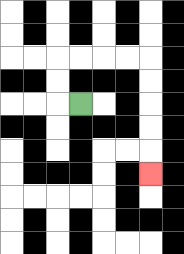{'start': '[3, 4]', 'end': '[6, 7]', 'path_directions': 'L,U,U,R,R,R,R,D,D,D,D,D', 'path_coordinates': '[[3, 4], [2, 4], [2, 3], [2, 2], [3, 2], [4, 2], [5, 2], [6, 2], [6, 3], [6, 4], [6, 5], [6, 6], [6, 7]]'}